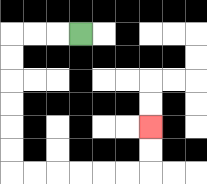{'start': '[3, 1]', 'end': '[6, 5]', 'path_directions': 'L,L,L,D,D,D,D,D,D,R,R,R,R,R,R,U,U', 'path_coordinates': '[[3, 1], [2, 1], [1, 1], [0, 1], [0, 2], [0, 3], [0, 4], [0, 5], [0, 6], [0, 7], [1, 7], [2, 7], [3, 7], [4, 7], [5, 7], [6, 7], [6, 6], [6, 5]]'}